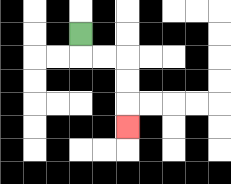{'start': '[3, 1]', 'end': '[5, 5]', 'path_directions': 'D,R,R,D,D,D', 'path_coordinates': '[[3, 1], [3, 2], [4, 2], [5, 2], [5, 3], [5, 4], [5, 5]]'}